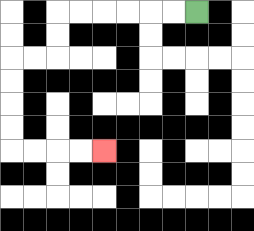{'start': '[8, 0]', 'end': '[4, 6]', 'path_directions': 'L,L,L,L,L,L,D,D,L,L,D,D,D,D,R,R,R,R', 'path_coordinates': '[[8, 0], [7, 0], [6, 0], [5, 0], [4, 0], [3, 0], [2, 0], [2, 1], [2, 2], [1, 2], [0, 2], [0, 3], [0, 4], [0, 5], [0, 6], [1, 6], [2, 6], [3, 6], [4, 6]]'}